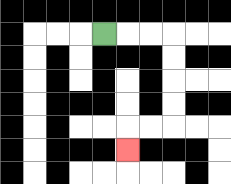{'start': '[4, 1]', 'end': '[5, 6]', 'path_directions': 'R,R,R,D,D,D,D,L,L,D', 'path_coordinates': '[[4, 1], [5, 1], [6, 1], [7, 1], [7, 2], [7, 3], [7, 4], [7, 5], [6, 5], [5, 5], [5, 6]]'}